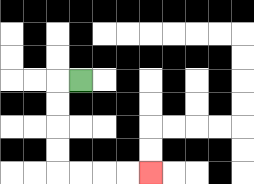{'start': '[3, 3]', 'end': '[6, 7]', 'path_directions': 'L,D,D,D,D,R,R,R,R', 'path_coordinates': '[[3, 3], [2, 3], [2, 4], [2, 5], [2, 6], [2, 7], [3, 7], [4, 7], [5, 7], [6, 7]]'}